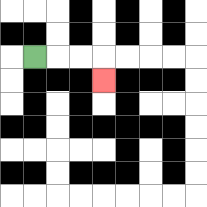{'start': '[1, 2]', 'end': '[4, 3]', 'path_directions': 'R,R,R,D', 'path_coordinates': '[[1, 2], [2, 2], [3, 2], [4, 2], [4, 3]]'}